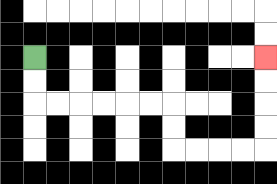{'start': '[1, 2]', 'end': '[11, 2]', 'path_directions': 'D,D,R,R,R,R,R,R,D,D,R,R,R,R,U,U,U,U', 'path_coordinates': '[[1, 2], [1, 3], [1, 4], [2, 4], [3, 4], [4, 4], [5, 4], [6, 4], [7, 4], [7, 5], [7, 6], [8, 6], [9, 6], [10, 6], [11, 6], [11, 5], [11, 4], [11, 3], [11, 2]]'}